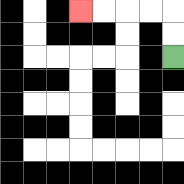{'start': '[7, 2]', 'end': '[3, 0]', 'path_directions': 'U,U,L,L,L,L', 'path_coordinates': '[[7, 2], [7, 1], [7, 0], [6, 0], [5, 0], [4, 0], [3, 0]]'}